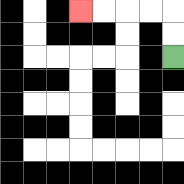{'start': '[7, 2]', 'end': '[3, 0]', 'path_directions': 'U,U,L,L,L,L', 'path_coordinates': '[[7, 2], [7, 1], [7, 0], [6, 0], [5, 0], [4, 0], [3, 0]]'}